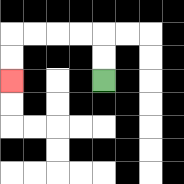{'start': '[4, 3]', 'end': '[0, 3]', 'path_directions': 'U,U,L,L,L,L,D,D', 'path_coordinates': '[[4, 3], [4, 2], [4, 1], [3, 1], [2, 1], [1, 1], [0, 1], [0, 2], [0, 3]]'}